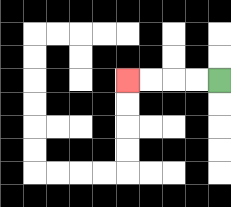{'start': '[9, 3]', 'end': '[5, 3]', 'path_directions': 'L,L,L,L', 'path_coordinates': '[[9, 3], [8, 3], [7, 3], [6, 3], [5, 3]]'}